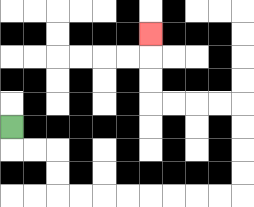{'start': '[0, 5]', 'end': '[6, 1]', 'path_directions': 'D,R,R,D,D,R,R,R,R,R,R,R,R,U,U,U,U,L,L,L,L,U,U,U', 'path_coordinates': '[[0, 5], [0, 6], [1, 6], [2, 6], [2, 7], [2, 8], [3, 8], [4, 8], [5, 8], [6, 8], [7, 8], [8, 8], [9, 8], [10, 8], [10, 7], [10, 6], [10, 5], [10, 4], [9, 4], [8, 4], [7, 4], [6, 4], [6, 3], [6, 2], [6, 1]]'}